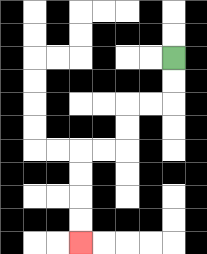{'start': '[7, 2]', 'end': '[3, 10]', 'path_directions': 'D,D,L,L,D,D,L,L,D,D,D,D', 'path_coordinates': '[[7, 2], [7, 3], [7, 4], [6, 4], [5, 4], [5, 5], [5, 6], [4, 6], [3, 6], [3, 7], [3, 8], [3, 9], [3, 10]]'}